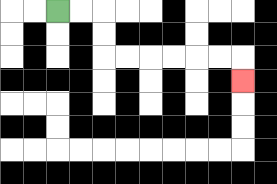{'start': '[2, 0]', 'end': '[10, 3]', 'path_directions': 'R,R,D,D,R,R,R,R,R,R,D', 'path_coordinates': '[[2, 0], [3, 0], [4, 0], [4, 1], [4, 2], [5, 2], [6, 2], [7, 2], [8, 2], [9, 2], [10, 2], [10, 3]]'}